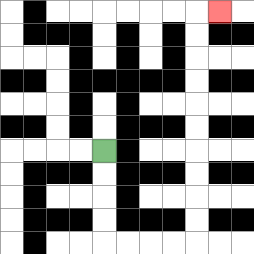{'start': '[4, 6]', 'end': '[9, 0]', 'path_directions': 'D,D,D,D,R,R,R,R,U,U,U,U,U,U,U,U,U,U,R', 'path_coordinates': '[[4, 6], [4, 7], [4, 8], [4, 9], [4, 10], [5, 10], [6, 10], [7, 10], [8, 10], [8, 9], [8, 8], [8, 7], [8, 6], [8, 5], [8, 4], [8, 3], [8, 2], [8, 1], [8, 0], [9, 0]]'}